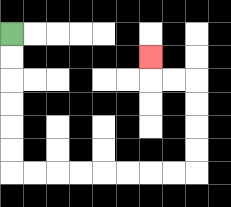{'start': '[0, 1]', 'end': '[6, 2]', 'path_directions': 'D,D,D,D,D,D,R,R,R,R,R,R,R,R,U,U,U,U,L,L,U', 'path_coordinates': '[[0, 1], [0, 2], [0, 3], [0, 4], [0, 5], [0, 6], [0, 7], [1, 7], [2, 7], [3, 7], [4, 7], [5, 7], [6, 7], [7, 7], [8, 7], [8, 6], [8, 5], [8, 4], [8, 3], [7, 3], [6, 3], [6, 2]]'}